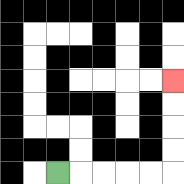{'start': '[2, 7]', 'end': '[7, 3]', 'path_directions': 'R,R,R,R,R,U,U,U,U', 'path_coordinates': '[[2, 7], [3, 7], [4, 7], [5, 7], [6, 7], [7, 7], [7, 6], [7, 5], [7, 4], [7, 3]]'}